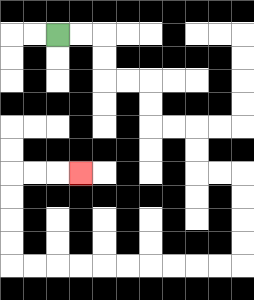{'start': '[2, 1]', 'end': '[3, 7]', 'path_directions': 'R,R,D,D,R,R,D,D,R,R,D,D,R,R,D,D,D,D,L,L,L,L,L,L,L,L,L,L,U,U,U,U,R,R,R', 'path_coordinates': '[[2, 1], [3, 1], [4, 1], [4, 2], [4, 3], [5, 3], [6, 3], [6, 4], [6, 5], [7, 5], [8, 5], [8, 6], [8, 7], [9, 7], [10, 7], [10, 8], [10, 9], [10, 10], [10, 11], [9, 11], [8, 11], [7, 11], [6, 11], [5, 11], [4, 11], [3, 11], [2, 11], [1, 11], [0, 11], [0, 10], [0, 9], [0, 8], [0, 7], [1, 7], [2, 7], [3, 7]]'}